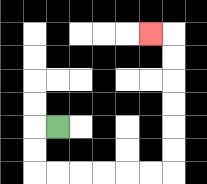{'start': '[2, 5]', 'end': '[6, 1]', 'path_directions': 'L,D,D,R,R,R,R,R,R,U,U,U,U,U,U,L', 'path_coordinates': '[[2, 5], [1, 5], [1, 6], [1, 7], [2, 7], [3, 7], [4, 7], [5, 7], [6, 7], [7, 7], [7, 6], [7, 5], [7, 4], [7, 3], [7, 2], [7, 1], [6, 1]]'}